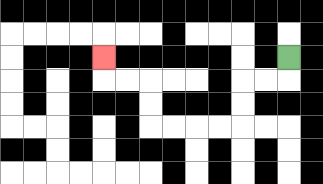{'start': '[12, 2]', 'end': '[4, 2]', 'path_directions': 'D,L,L,D,D,L,L,L,L,U,U,L,L,U', 'path_coordinates': '[[12, 2], [12, 3], [11, 3], [10, 3], [10, 4], [10, 5], [9, 5], [8, 5], [7, 5], [6, 5], [6, 4], [6, 3], [5, 3], [4, 3], [4, 2]]'}